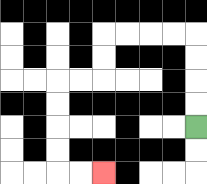{'start': '[8, 5]', 'end': '[4, 7]', 'path_directions': 'U,U,U,U,L,L,L,L,D,D,L,L,D,D,D,D,R,R', 'path_coordinates': '[[8, 5], [8, 4], [8, 3], [8, 2], [8, 1], [7, 1], [6, 1], [5, 1], [4, 1], [4, 2], [4, 3], [3, 3], [2, 3], [2, 4], [2, 5], [2, 6], [2, 7], [3, 7], [4, 7]]'}